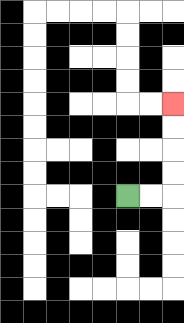{'start': '[5, 8]', 'end': '[7, 4]', 'path_directions': 'R,R,U,U,U,U', 'path_coordinates': '[[5, 8], [6, 8], [7, 8], [7, 7], [7, 6], [7, 5], [7, 4]]'}